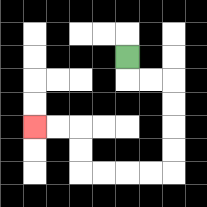{'start': '[5, 2]', 'end': '[1, 5]', 'path_directions': 'D,R,R,D,D,D,D,L,L,L,L,U,U,L,L', 'path_coordinates': '[[5, 2], [5, 3], [6, 3], [7, 3], [7, 4], [7, 5], [7, 6], [7, 7], [6, 7], [5, 7], [4, 7], [3, 7], [3, 6], [3, 5], [2, 5], [1, 5]]'}